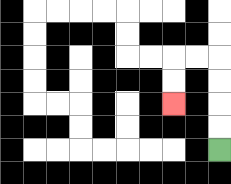{'start': '[9, 6]', 'end': '[7, 4]', 'path_directions': 'U,U,U,U,L,L,D,D', 'path_coordinates': '[[9, 6], [9, 5], [9, 4], [9, 3], [9, 2], [8, 2], [7, 2], [7, 3], [7, 4]]'}